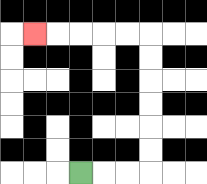{'start': '[3, 7]', 'end': '[1, 1]', 'path_directions': 'R,R,R,U,U,U,U,U,U,L,L,L,L,L', 'path_coordinates': '[[3, 7], [4, 7], [5, 7], [6, 7], [6, 6], [6, 5], [6, 4], [6, 3], [6, 2], [6, 1], [5, 1], [4, 1], [3, 1], [2, 1], [1, 1]]'}